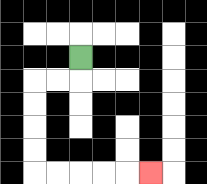{'start': '[3, 2]', 'end': '[6, 7]', 'path_directions': 'D,L,L,D,D,D,D,R,R,R,R,R', 'path_coordinates': '[[3, 2], [3, 3], [2, 3], [1, 3], [1, 4], [1, 5], [1, 6], [1, 7], [2, 7], [3, 7], [4, 7], [5, 7], [6, 7]]'}